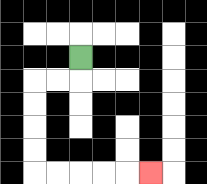{'start': '[3, 2]', 'end': '[6, 7]', 'path_directions': 'D,L,L,D,D,D,D,R,R,R,R,R', 'path_coordinates': '[[3, 2], [3, 3], [2, 3], [1, 3], [1, 4], [1, 5], [1, 6], [1, 7], [2, 7], [3, 7], [4, 7], [5, 7], [6, 7]]'}